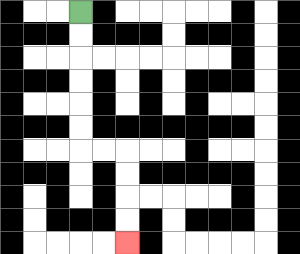{'start': '[3, 0]', 'end': '[5, 10]', 'path_directions': 'D,D,D,D,D,D,R,R,D,D,D,D', 'path_coordinates': '[[3, 0], [3, 1], [3, 2], [3, 3], [3, 4], [3, 5], [3, 6], [4, 6], [5, 6], [5, 7], [5, 8], [5, 9], [5, 10]]'}